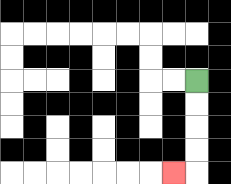{'start': '[8, 3]', 'end': '[7, 7]', 'path_directions': 'D,D,D,D,L', 'path_coordinates': '[[8, 3], [8, 4], [8, 5], [8, 6], [8, 7], [7, 7]]'}